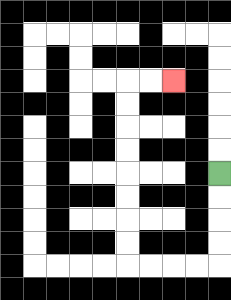{'start': '[9, 7]', 'end': '[7, 3]', 'path_directions': 'D,D,D,D,L,L,L,L,U,U,U,U,U,U,U,U,R,R', 'path_coordinates': '[[9, 7], [9, 8], [9, 9], [9, 10], [9, 11], [8, 11], [7, 11], [6, 11], [5, 11], [5, 10], [5, 9], [5, 8], [5, 7], [5, 6], [5, 5], [5, 4], [5, 3], [6, 3], [7, 3]]'}